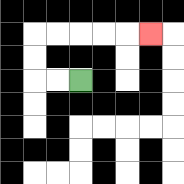{'start': '[3, 3]', 'end': '[6, 1]', 'path_directions': 'L,L,U,U,R,R,R,R,R', 'path_coordinates': '[[3, 3], [2, 3], [1, 3], [1, 2], [1, 1], [2, 1], [3, 1], [4, 1], [5, 1], [6, 1]]'}